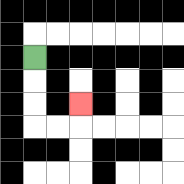{'start': '[1, 2]', 'end': '[3, 4]', 'path_directions': 'D,D,D,R,R,U', 'path_coordinates': '[[1, 2], [1, 3], [1, 4], [1, 5], [2, 5], [3, 5], [3, 4]]'}